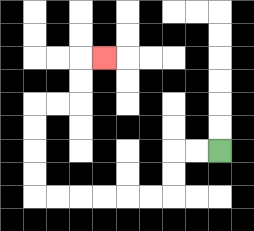{'start': '[9, 6]', 'end': '[4, 2]', 'path_directions': 'L,L,D,D,L,L,L,L,L,L,U,U,U,U,R,R,U,U,R', 'path_coordinates': '[[9, 6], [8, 6], [7, 6], [7, 7], [7, 8], [6, 8], [5, 8], [4, 8], [3, 8], [2, 8], [1, 8], [1, 7], [1, 6], [1, 5], [1, 4], [2, 4], [3, 4], [3, 3], [3, 2], [4, 2]]'}